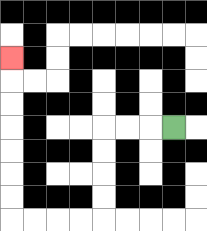{'start': '[7, 5]', 'end': '[0, 2]', 'path_directions': 'L,L,L,D,D,D,D,L,L,L,L,U,U,U,U,U,U,U', 'path_coordinates': '[[7, 5], [6, 5], [5, 5], [4, 5], [4, 6], [4, 7], [4, 8], [4, 9], [3, 9], [2, 9], [1, 9], [0, 9], [0, 8], [0, 7], [0, 6], [0, 5], [0, 4], [0, 3], [0, 2]]'}